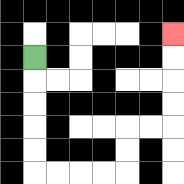{'start': '[1, 2]', 'end': '[7, 1]', 'path_directions': 'D,D,D,D,D,R,R,R,R,U,U,R,R,U,U,U,U', 'path_coordinates': '[[1, 2], [1, 3], [1, 4], [1, 5], [1, 6], [1, 7], [2, 7], [3, 7], [4, 7], [5, 7], [5, 6], [5, 5], [6, 5], [7, 5], [7, 4], [7, 3], [7, 2], [7, 1]]'}